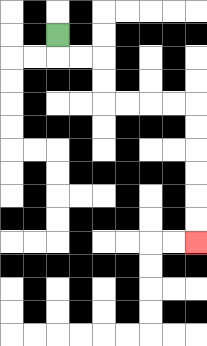{'start': '[2, 1]', 'end': '[8, 10]', 'path_directions': 'D,R,R,D,D,R,R,R,R,D,D,D,D,D,D', 'path_coordinates': '[[2, 1], [2, 2], [3, 2], [4, 2], [4, 3], [4, 4], [5, 4], [6, 4], [7, 4], [8, 4], [8, 5], [8, 6], [8, 7], [8, 8], [8, 9], [8, 10]]'}